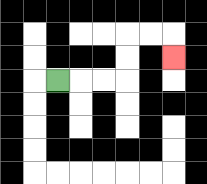{'start': '[2, 3]', 'end': '[7, 2]', 'path_directions': 'R,R,R,U,U,R,R,D', 'path_coordinates': '[[2, 3], [3, 3], [4, 3], [5, 3], [5, 2], [5, 1], [6, 1], [7, 1], [7, 2]]'}